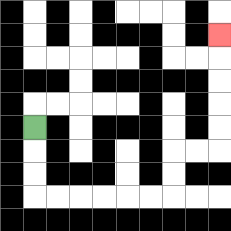{'start': '[1, 5]', 'end': '[9, 1]', 'path_directions': 'D,D,D,R,R,R,R,R,R,U,U,R,R,U,U,U,U,U', 'path_coordinates': '[[1, 5], [1, 6], [1, 7], [1, 8], [2, 8], [3, 8], [4, 8], [5, 8], [6, 8], [7, 8], [7, 7], [7, 6], [8, 6], [9, 6], [9, 5], [9, 4], [9, 3], [9, 2], [9, 1]]'}